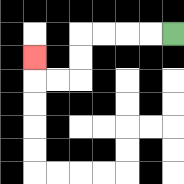{'start': '[7, 1]', 'end': '[1, 2]', 'path_directions': 'L,L,L,L,D,D,L,L,U', 'path_coordinates': '[[7, 1], [6, 1], [5, 1], [4, 1], [3, 1], [3, 2], [3, 3], [2, 3], [1, 3], [1, 2]]'}